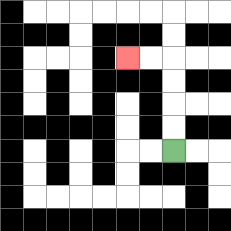{'start': '[7, 6]', 'end': '[5, 2]', 'path_directions': 'U,U,U,U,L,L', 'path_coordinates': '[[7, 6], [7, 5], [7, 4], [7, 3], [7, 2], [6, 2], [5, 2]]'}